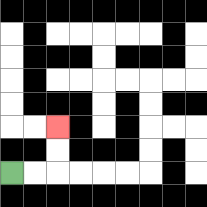{'start': '[0, 7]', 'end': '[2, 5]', 'path_directions': 'R,R,U,U', 'path_coordinates': '[[0, 7], [1, 7], [2, 7], [2, 6], [2, 5]]'}